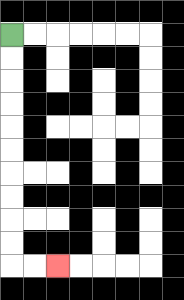{'start': '[0, 1]', 'end': '[2, 11]', 'path_directions': 'D,D,D,D,D,D,D,D,D,D,R,R', 'path_coordinates': '[[0, 1], [0, 2], [0, 3], [0, 4], [0, 5], [0, 6], [0, 7], [0, 8], [0, 9], [0, 10], [0, 11], [1, 11], [2, 11]]'}